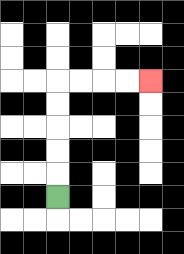{'start': '[2, 8]', 'end': '[6, 3]', 'path_directions': 'U,U,U,U,U,R,R,R,R', 'path_coordinates': '[[2, 8], [2, 7], [2, 6], [2, 5], [2, 4], [2, 3], [3, 3], [4, 3], [5, 3], [6, 3]]'}